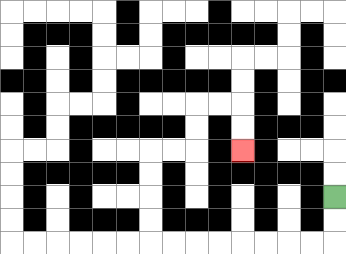{'start': '[14, 8]', 'end': '[10, 6]', 'path_directions': 'D,D,L,L,L,L,L,L,L,L,U,U,U,U,R,R,U,U,R,R,D,D', 'path_coordinates': '[[14, 8], [14, 9], [14, 10], [13, 10], [12, 10], [11, 10], [10, 10], [9, 10], [8, 10], [7, 10], [6, 10], [6, 9], [6, 8], [6, 7], [6, 6], [7, 6], [8, 6], [8, 5], [8, 4], [9, 4], [10, 4], [10, 5], [10, 6]]'}